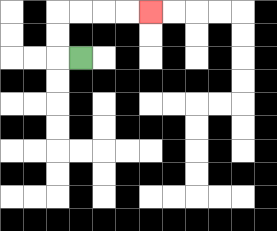{'start': '[3, 2]', 'end': '[6, 0]', 'path_directions': 'L,U,U,R,R,R,R', 'path_coordinates': '[[3, 2], [2, 2], [2, 1], [2, 0], [3, 0], [4, 0], [5, 0], [6, 0]]'}